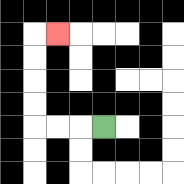{'start': '[4, 5]', 'end': '[2, 1]', 'path_directions': 'L,L,L,U,U,U,U,R', 'path_coordinates': '[[4, 5], [3, 5], [2, 5], [1, 5], [1, 4], [1, 3], [1, 2], [1, 1], [2, 1]]'}